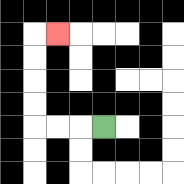{'start': '[4, 5]', 'end': '[2, 1]', 'path_directions': 'L,L,L,U,U,U,U,R', 'path_coordinates': '[[4, 5], [3, 5], [2, 5], [1, 5], [1, 4], [1, 3], [1, 2], [1, 1], [2, 1]]'}